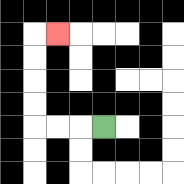{'start': '[4, 5]', 'end': '[2, 1]', 'path_directions': 'L,L,L,U,U,U,U,R', 'path_coordinates': '[[4, 5], [3, 5], [2, 5], [1, 5], [1, 4], [1, 3], [1, 2], [1, 1], [2, 1]]'}